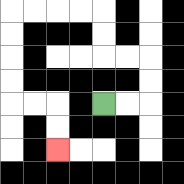{'start': '[4, 4]', 'end': '[2, 6]', 'path_directions': 'R,R,U,U,L,L,U,U,L,L,L,L,D,D,D,D,R,R,D,D', 'path_coordinates': '[[4, 4], [5, 4], [6, 4], [6, 3], [6, 2], [5, 2], [4, 2], [4, 1], [4, 0], [3, 0], [2, 0], [1, 0], [0, 0], [0, 1], [0, 2], [0, 3], [0, 4], [1, 4], [2, 4], [2, 5], [2, 6]]'}